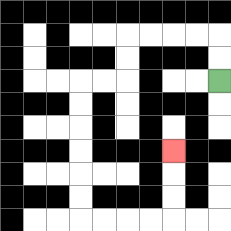{'start': '[9, 3]', 'end': '[7, 6]', 'path_directions': 'U,U,L,L,L,L,D,D,L,L,D,D,D,D,D,D,R,R,R,R,U,U,U', 'path_coordinates': '[[9, 3], [9, 2], [9, 1], [8, 1], [7, 1], [6, 1], [5, 1], [5, 2], [5, 3], [4, 3], [3, 3], [3, 4], [3, 5], [3, 6], [3, 7], [3, 8], [3, 9], [4, 9], [5, 9], [6, 9], [7, 9], [7, 8], [7, 7], [7, 6]]'}